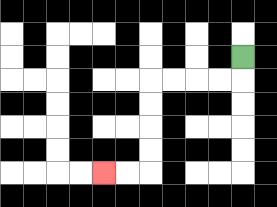{'start': '[10, 2]', 'end': '[4, 7]', 'path_directions': 'D,L,L,L,L,D,D,D,D,L,L', 'path_coordinates': '[[10, 2], [10, 3], [9, 3], [8, 3], [7, 3], [6, 3], [6, 4], [6, 5], [6, 6], [6, 7], [5, 7], [4, 7]]'}